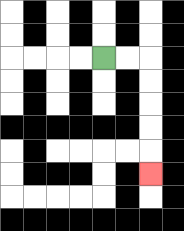{'start': '[4, 2]', 'end': '[6, 7]', 'path_directions': 'R,R,D,D,D,D,D', 'path_coordinates': '[[4, 2], [5, 2], [6, 2], [6, 3], [6, 4], [6, 5], [6, 6], [6, 7]]'}